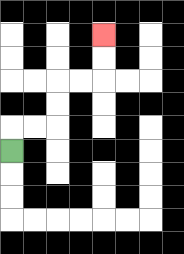{'start': '[0, 6]', 'end': '[4, 1]', 'path_directions': 'U,R,R,U,U,R,R,U,U', 'path_coordinates': '[[0, 6], [0, 5], [1, 5], [2, 5], [2, 4], [2, 3], [3, 3], [4, 3], [4, 2], [4, 1]]'}